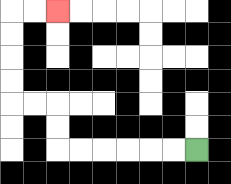{'start': '[8, 6]', 'end': '[2, 0]', 'path_directions': 'L,L,L,L,L,L,U,U,L,L,U,U,U,U,R,R', 'path_coordinates': '[[8, 6], [7, 6], [6, 6], [5, 6], [4, 6], [3, 6], [2, 6], [2, 5], [2, 4], [1, 4], [0, 4], [0, 3], [0, 2], [0, 1], [0, 0], [1, 0], [2, 0]]'}